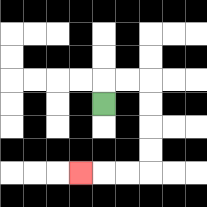{'start': '[4, 4]', 'end': '[3, 7]', 'path_directions': 'U,R,R,D,D,D,D,L,L,L', 'path_coordinates': '[[4, 4], [4, 3], [5, 3], [6, 3], [6, 4], [6, 5], [6, 6], [6, 7], [5, 7], [4, 7], [3, 7]]'}